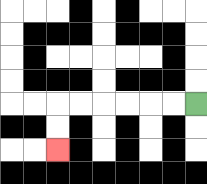{'start': '[8, 4]', 'end': '[2, 6]', 'path_directions': 'L,L,L,L,L,L,D,D', 'path_coordinates': '[[8, 4], [7, 4], [6, 4], [5, 4], [4, 4], [3, 4], [2, 4], [2, 5], [2, 6]]'}